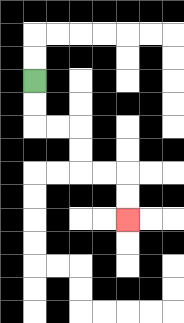{'start': '[1, 3]', 'end': '[5, 9]', 'path_directions': 'D,D,R,R,D,D,R,R,D,D', 'path_coordinates': '[[1, 3], [1, 4], [1, 5], [2, 5], [3, 5], [3, 6], [3, 7], [4, 7], [5, 7], [5, 8], [5, 9]]'}